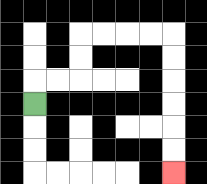{'start': '[1, 4]', 'end': '[7, 7]', 'path_directions': 'U,R,R,U,U,R,R,R,R,D,D,D,D,D,D', 'path_coordinates': '[[1, 4], [1, 3], [2, 3], [3, 3], [3, 2], [3, 1], [4, 1], [5, 1], [6, 1], [7, 1], [7, 2], [7, 3], [7, 4], [7, 5], [7, 6], [7, 7]]'}